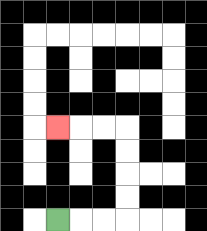{'start': '[2, 9]', 'end': '[2, 5]', 'path_directions': 'R,R,R,U,U,U,U,L,L,L', 'path_coordinates': '[[2, 9], [3, 9], [4, 9], [5, 9], [5, 8], [5, 7], [5, 6], [5, 5], [4, 5], [3, 5], [2, 5]]'}